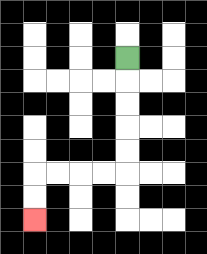{'start': '[5, 2]', 'end': '[1, 9]', 'path_directions': 'D,D,D,D,D,L,L,L,L,D,D', 'path_coordinates': '[[5, 2], [5, 3], [5, 4], [5, 5], [5, 6], [5, 7], [4, 7], [3, 7], [2, 7], [1, 7], [1, 8], [1, 9]]'}